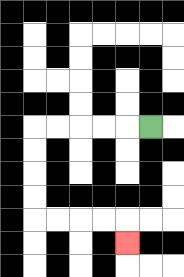{'start': '[6, 5]', 'end': '[5, 10]', 'path_directions': 'L,L,L,L,L,D,D,D,D,R,R,R,R,D', 'path_coordinates': '[[6, 5], [5, 5], [4, 5], [3, 5], [2, 5], [1, 5], [1, 6], [1, 7], [1, 8], [1, 9], [2, 9], [3, 9], [4, 9], [5, 9], [5, 10]]'}